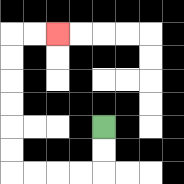{'start': '[4, 5]', 'end': '[2, 1]', 'path_directions': 'D,D,L,L,L,L,U,U,U,U,U,U,R,R', 'path_coordinates': '[[4, 5], [4, 6], [4, 7], [3, 7], [2, 7], [1, 7], [0, 7], [0, 6], [0, 5], [0, 4], [0, 3], [0, 2], [0, 1], [1, 1], [2, 1]]'}